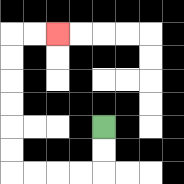{'start': '[4, 5]', 'end': '[2, 1]', 'path_directions': 'D,D,L,L,L,L,U,U,U,U,U,U,R,R', 'path_coordinates': '[[4, 5], [4, 6], [4, 7], [3, 7], [2, 7], [1, 7], [0, 7], [0, 6], [0, 5], [0, 4], [0, 3], [0, 2], [0, 1], [1, 1], [2, 1]]'}